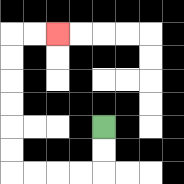{'start': '[4, 5]', 'end': '[2, 1]', 'path_directions': 'D,D,L,L,L,L,U,U,U,U,U,U,R,R', 'path_coordinates': '[[4, 5], [4, 6], [4, 7], [3, 7], [2, 7], [1, 7], [0, 7], [0, 6], [0, 5], [0, 4], [0, 3], [0, 2], [0, 1], [1, 1], [2, 1]]'}